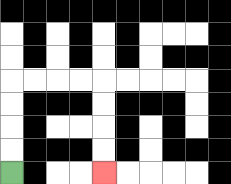{'start': '[0, 7]', 'end': '[4, 7]', 'path_directions': 'U,U,U,U,R,R,R,R,D,D,D,D', 'path_coordinates': '[[0, 7], [0, 6], [0, 5], [0, 4], [0, 3], [1, 3], [2, 3], [3, 3], [4, 3], [4, 4], [4, 5], [4, 6], [4, 7]]'}